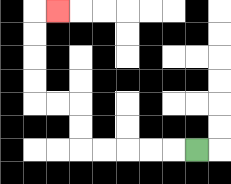{'start': '[8, 6]', 'end': '[2, 0]', 'path_directions': 'L,L,L,L,L,U,U,L,L,U,U,U,U,R', 'path_coordinates': '[[8, 6], [7, 6], [6, 6], [5, 6], [4, 6], [3, 6], [3, 5], [3, 4], [2, 4], [1, 4], [1, 3], [1, 2], [1, 1], [1, 0], [2, 0]]'}